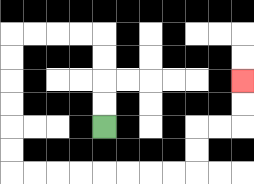{'start': '[4, 5]', 'end': '[10, 3]', 'path_directions': 'U,U,U,U,L,L,L,L,D,D,D,D,D,D,R,R,R,R,R,R,R,R,U,U,R,R,U,U', 'path_coordinates': '[[4, 5], [4, 4], [4, 3], [4, 2], [4, 1], [3, 1], [2, 1], [1, 1], [0, 1], [0, 2], [0, 3], [0, 4], [0, 5], [0, 6], [0, 7], [1, 7], [2, 7], [3, 7], [4, 7], [5, 7], [6, 7], [7, 7], [8, 7], [8, 6], [8, 5], [9, 5], [10, 5], [10, 4], [10, 3]]'}